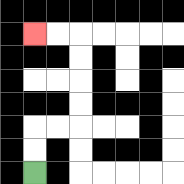{'start': '[1, 7]', 'end': '[1, 1]', 'path_directions': 'U,U,R,R,U,U,U,U,L,L', 'path_coordinates': '[[1, 7], [1, 6], [1, 5], [2, 5], [3, 5], [3, 4], [3, 3], [3, 2], [3, 1], [2, 1], [1, 1]]'}